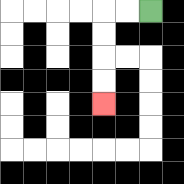{'start': '[6, 0]', 'end': '[4, 4]', 'path_directions': 'L,L,D,D,D,D', 'path_coordinates': '[[6, 0], [5, 0], [4, 0], [4, 1], [4, 2], [4, 3], [4, 4]]'}